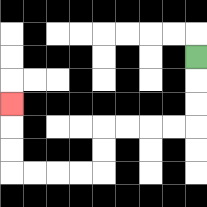{'start': '[8, 2]', 'end': '[0, 4]', 'path_directions': 'D,D,D,L,L,L,L,D,D,L,L,L,L,U,U,U', 'path_coordinates': '[[8, 2], [8, 3], [8, 4], [8, 5], [7, 5], [6, 5], [5, 5], [4, 5], [4, 6], [4, 7], [3, 7], [2, 7], [1, 7], [0, 7], [0, 6], [0, 5], [0, 4]]'}